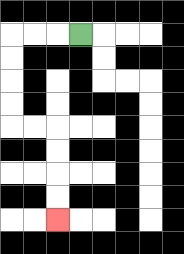{'start': '[3, 1]', 'end': '[2, 9]', 'path_directions': 'L,L,L,D,D,D,D,R,R,D,D,D,D', 'path_coordinates': '[[3, 1], [2, 1], [1, 1], [0, 1], [0, 2], [0, 3], [0, 4], [0, 5], [1, 5], [2, 5], [2, 6], [2, 7], [2, 8], [2, 9]]'}